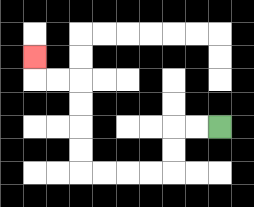{'start': '[9, 5]', 'end': '[1, 2]', 'path_directions': 'L,L,D,D,L,L,L,L,U,U,U,U,L,L,U', 'path_coordinates': '[[9, 5], [8, 5], [7, 5], [7, 6], [7, 7], [6, 7], [5, 7], [4, 7], [3, 7], [3, 6], [3, 5], [3, 4], [3, 3], [2, 3], [1, 3], [1, 2]]'}